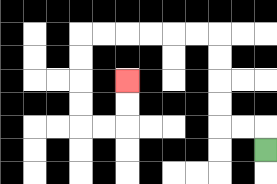{'start': '[11, 6]', 'end': '[5, 3]', 'path_directions': 'U,L,L,U,U,U,U,L,L,L,L,L,L,D,D,D,D,R,R,U,U', 'path_coordinates': '[[11, 6], [11, 5], [10, 5], [9, 5], [9, 4], [9, 3], [9, 2], [9, 1], [8, 1], [7, 1], [6, 1], [5, 1], [4, 1], [3, 1], [3, 2], [3, 3], [3, 4], [3, 5], [4, 5], [5, 5], [5, 4], [5, 3]]'}